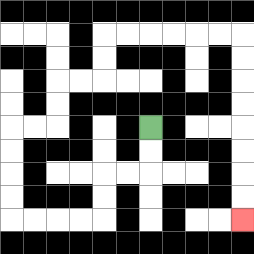{'start': '[6, 5]', 'end': '[10, 9]', 'path_directions': 'D,D,L,L,D,D,L,L,L,L,U,U,U,U,R,R,U,U,R,R,U,U,R,R,R,R,R,R,D,D,D,D,D,D,D,D', 'path_coordinates': '[[6, 5], [6, 6], [6, 7], [5, 7], [4, 7], [4, 8], [4, 9], [3, 9], [2, 9], [1, 9], [0, 9], [0, 8], [0, 7], [0, 6], [0, 5], [1, 5], [2, 5], [2, 4], [2, 3], [3, 3], [4, 3], [4, 2], [4, 1], [5, 1], [6, 1], [7, 1], [8, 1], [9, 1], [10, 1], [10, 2], [10, 3], [10, 4], [10, 5], [10, 6], [10, 7], [10, 8], [10, 9]]'}